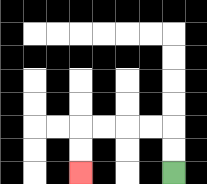{'start': '[7, 7]', 'end': '[3, 7]', 'path_directions': 'U,U,L,L,L,L,D,D', 'path_coordinates': '[[7, 7], [7, 6], [7, 5], [6, 5], [5, 5], [4, 5], [3, 5], [3, 6], [3, 7]]'}